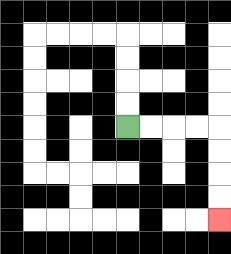{'start': '[5, 5]', 'end': '[9, 9]', 'path_directions': 'R,R,R,R,D,D,D,D', 'path_coordinates': '[[5, 5], [6, 5], [7, 5], [8, 5], [9, 5], [9, 6], [9, 7], [9, 8], [9, 9]]'}